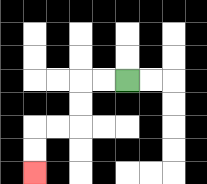{'start': '[5, 3]', 'end': '[1, 7]', 'path_directions': 'L,L,D,D,L,L,D,D', 'path_coordinates': '[[5, 3], [4, 3], [3, 3], [3, 4], [3, 5], [2, 5], [1, 5], [1, 6], [1, 7]]'}